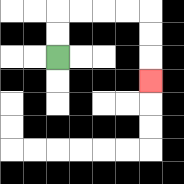{'start': '[2, 2]', 'end': '[6, 3]', 'path_directions': 'U,U,R,R,R,R,D,D,D', 'path_coordinates': '[[2, 2], [2, 1], [2, 0], [3, 0], [4, 0], [5, 0], [6, 0], [6, 1], [6, 2], [6, 3]]'}